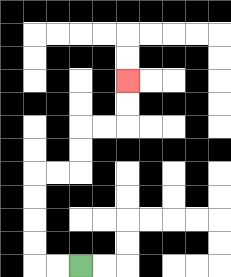{'start': '[3, 11]', 'end': '[5, 3]', 'path_directions': 'L,L,U,U,U,U,R,R,U,U,R,R,U,U', 'path_coordinates': '[[3, 11], [2, 11], [1, 11], [1, 10], [1, 9], [1, 8], [1, 7], [2, 7], [3, 7], [3, 6], [3, 5], [4, 5], [5, 5], [5, 4], [5, 3]]'}